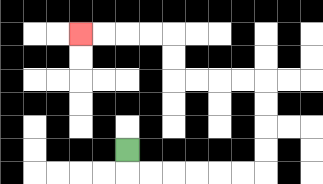{'start': '[5, 6]', 'end': '[3, 1]', 'path_directions': 'D,R,R,R,R,R,R,U,U,U,U,L,L,L,L,U,U,L,L,L,L', 'path_coordinates': '[[5, 6], [5, 7], [6, 7], [7, 7], [8, 7], [9, 7], [10, 7], [11, 7], [11, 6], [11, 5], [11, 4], [11, 3], [10, 3], [9, 3], [8, 3], [7, 3], [7, 2], [7, 1], [6, 1], [5, 1], [4, 1], [3, 1]]'}